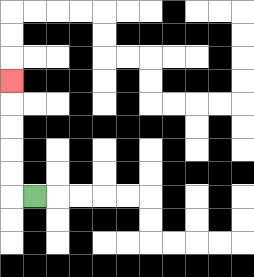{'start': '[1, 8]', 'end': '[0, 3]', 'path_directions': 'L,U,U,U,U,U', 'path_coordinates': '[[1, 8], [0, 8], [0, 7], [0, 6], [0, 5], [0, 4], [0, 3]]'}